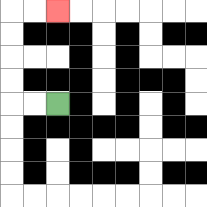{'start': '[2, 4]', 'end': '[2, 0]', 'path_directions': 'L,L,U,U,U,U,R,R', 'path_coordinates': '[[2, 4], [1, 4], [0, 4], [0, 3], [0, 2], [0, 1], [0, 0], [1, 0], [2, 0]]'}